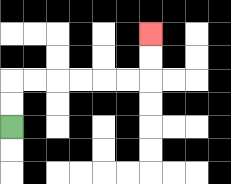{'start': '[0, 5]', 'end': '[6, 1]', 'path_directions': 'U,U,R,R,R,R,R,R,U,U', 'path_coordinates': '[[0, 5], [0, 4], [0, 3], [1, 3], [2, 3], [3, 3], [4, 3], [5, 3], [6, 3], [6, 2], [6, 1]]'}